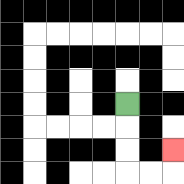{'start': '[5, 4]', 'end': '[7, 6]', 'path_directions': 'D,D,D,R,R,U', 'path_coordinates': '[[5, 4], [5, 5], [5, 6], [5, 7], [6, 7], [7, 7], [7, 6]]'}